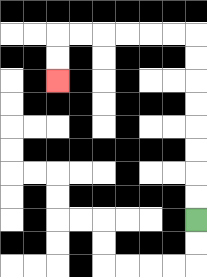{'start': '[8, 9]', 'end': '[2, 3]', 'path_directions': 'U,U,U,U,U,U,U,U,L,L,L,L,L,L,D,D', 'path_coordinates': '[[8, 9], [8, 8], [8, 7], [8, 6], [8, 5], [8, 4], [8, 3], [8, 2], [8, 1], [7, 1], [6, 1], [5, 1], [4, 1], [3, 1], [2, 1], [2, 2], [2, 3]]'}